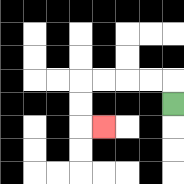{'start': '[7, 4]', 'end': '[4, 5]', 'path_directions': 'U,L,L,L,L,D,D,R', 'path_coordinates': '[[7, 4], [7, 3], [6, 3], [5, 3], [4, 3], [3, 3], [3, 4], [3, 5], [4, 5]]'}